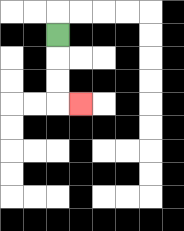{'start': '[2, 1]', 'end': '[3, 4]', 'path_directions': 'D,D,D,R', 'path_coordinates': '[[2, 1], [2, 2], [2, 3], [2, 4], [3, 4]]'}